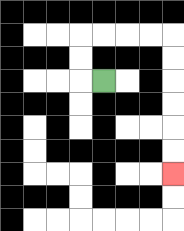{'start': '[4, 3]', 'end': '[7, 7]', 'path_directions': 'L,U,U,R,R,R,R,D,D,D,D,D,D', 'path_coordinates': '[[4, 3], [3, 3], [3, 2], [3, 1], [4, 1], [5, 1], [6, 1], [7, 1], [7, 2], [7, 3], [7, 4], [7, 5], [7, 6], [7, 7]]'}